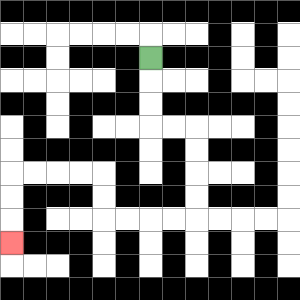{'start': '[6, 2]', 'end': '[0, 10]', 'path_directions': 'D,D,D,R,R,D,D,D,D,L,L,L,L,U,U,L,L,L,L,D,D,D', 'path_coordinates': '[[6, 2], [6, 3], [6, 4], [6, 5], [7, 5], [8, 5], [8, 6], [8, 7], [8, 8], [8, 9], [7, 9], [6, 9], [5, 9], [4, 9], [4, 8], [4, 7], [3, 7], [2, 7], [1, 7], [0, 7], [0, 8], [0, 9], [0, 10]]'}